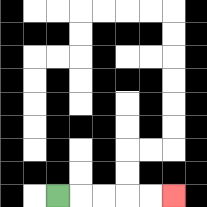{'start': '[2, 8]', 'end': '[7, 8]', 'path_directions': 'R,R,R,R,R', 'path_coordinates': '[[2, 8], [3, 8], [4, 8], [5, 8], [6, 8], [7, 8]]'}